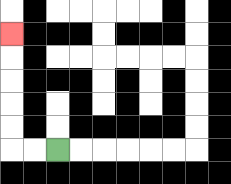{'start': '[2, 6]', 'end': '[0, 1]', 'path_directions': 'L,L,U,U,U,U,U', 'path_coordinates': '[[2, 6], [1, 6], [0, 6], [0, 5], [0, 4], [0, 3], [0, 2], [0, 1]]'}